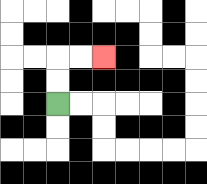{'start': '[2, 4]', 'end': '[4, 2]', 'path_directions': 'U,U,R,R', 'path_coordinates': '[[2, 4], [2, 3], [2, 2], [3, 2], [4, 2]]'}